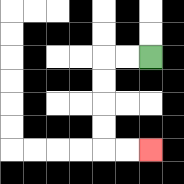{'start': '[6, 2]', 'end': '[6, 6]', 'path_directions': 'L,L,D,D,D,D,R,R', 'path_coordinates': '[[6, 2], [5, 2], [4, 2], [4, 3], [4, 4], [4, 5], [4, 6], [5, 6], [6, 6]]'}